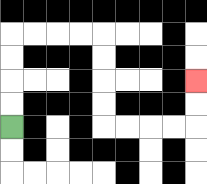{'start': '[0, 5]', 'end': '[8, 3]', 'path_directions': 'U,U,U,U,R,R,R,R,D,D,D,D,R,R,R,R,U,U', 'path_coordinates': '[[0, 5], [0, 4], [0, 3], [0, 2], [0, 1], [1, 1], [2, 1], [3, 1], [4, 1], [4, 2], [4, 3], [4, 4], [4, 5], [5, 5], [6, 5], [7, 5], [8, 5], [8, 4], [8, 3]]'}